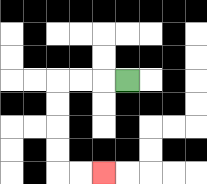{'start': '[5, 3]', 'end': '[4, 7]', 'path_directions': 'L,L,L,D,D,D,D,R,R', 'path_coordinates': '[[5, 3], [4, 3], [3, 3], [2, 3], [2, 4], [2, 5], [2, 6], [2, 7], [3, 7], [4, 7]]'}